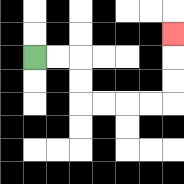{'start': '[1, 2]', 'end': '[7, 1]', 'path_directions': 'R,R,D,D,R,R,R,R,U,U,U', 'path_coordinates': '[[1, 2], [2, 2], [3, 2], [3, 3], [3, 4], [4, 4], [5, 4], [6, 4], [7, 4], [7, 3], [7, 2], [7, 1]]'}